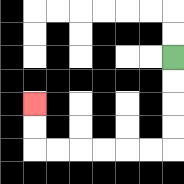{'start': '[7, 2]', 'end': '[1, 4]', 'path_directions': 'D,D,D,D,L,L,L,L,L,L,U,U', 'path_coordinates': '[[7, 2], [7, 3], [7, 4], [7, 5], [7, 6], [6, 6], [5, 6], [4, 6], [3, 6], [2, 6], [1, 6], [1, 5], [1, 4]]'}